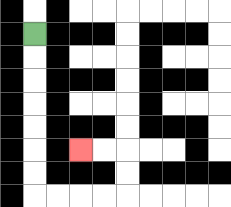{'start': '[1, 1]', 'end': '[3, 6]', 'path_directions': 'D,D,D,D,D,D,D,R,R,R,R,U,U,L,L', 'path_coordinates': '[[1, 1], [1, 2], [1, 3], [1, 4], [1, 5], [1, 6], [1, 7], [1, 8], [2, 8], [3, 8], [4, 8], [5, 8], [5, 7], [5, 6], [4, 6], [3, 6]]'}